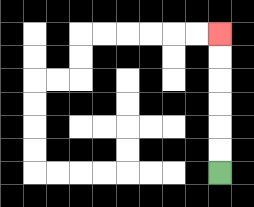{'start': '[9, 7]', 'end': '[9, 1]', 'path_directions': 'U,U,U,U,U,U', 'path_coordinates': '[[9, 7], [9, 6], [9, 5], [9, 4], [9, 3], [9, 2], [9, 1]]'}